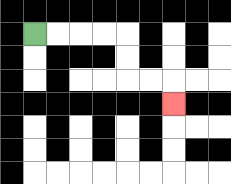{'start': '[1, 1]', 'end': '[7, 4]', 'path_directions': 'R,R,R,R,D,D,R,R,D', 'path_coordinates': '[[1, 1], [2, 1], [3, 1], [4, 1], [5, 1], [5, 2], [5, 3], [6, 3], [7, 3], [7, 4]]'}